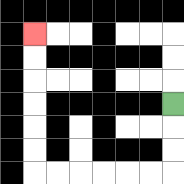{'start': '[7, 4]', 'end': '[1, 1]', 'path_directions': 'D,D,D,L,L,L,L,L,L,U,U,U,U,U,U', 'path_coordinates': '[[7, 4], [7, 5], [7, 6], [7, 7], [6, 7], [5, 7], [4, 7], [3, 7], [2, 7], [1, 7], [1, 6], [1, 5], [1, 4], [1, 3], [1, 2], [1, 1]]'}